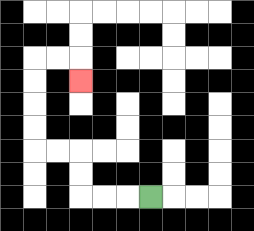{'start': '[6, 8]', 'end': '[3, 3]', 'path_directions': 'L,L,L,U,U,L,L,U,U,U,U,R,R,D', 'path_coordinates': '[[6, 8], [5, 8], [4, 8], [3, 8], [3, 7], [3, 6], [2, 6], [1, 6], [1, 5], [1, 4], [1, 3], [1, 2], [2, 2], [3, 2], [3, 3]]'}